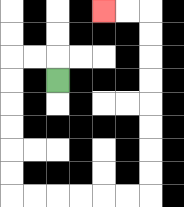{'start': '[2, 3]', 'end': '[4, 0]', 'path_directions': 'U,L,L,D,D,D,D,D,D,R,R,R,R,R,R,U,U,U,U,U,U,U,U,L,L', 'path_coordinates': '[[2, 3], [2, 2], [1, 2], [0, 2], [0, 3], [0, 4], [0, 5], [0, 6], [0, 7], [0, 8], [1, 8], [2, 8], [3, 8], [4, 8], [5, 8], [6, 8], [6, 7], [6, 6], [6, 5], [6, 4], [6, 3], [6, 2], [6, 1], [6, 0], [5, 0], [4, 0]]'}